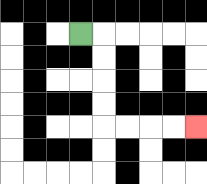{'start': '[3, 1]', 'end': '[8, 5]', 'path_directions': 'R,D,D,D,D,R,R,R,R', 'path_coordinates': '[[3, 1], [4, 1], [4, 2], [4, 3], [4, 4], [4, 5], [5, 5], [6, 5], [7, 5], [8, 5]]'}